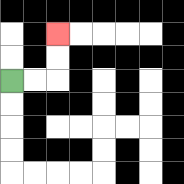{'start': '[0, 3]', 'end': '[2, 1]', 'path_directions': 'R,R,U,U', 'path_coordinates': '[[0, 3], [1, 3], [2, 3], [2, 2], [2, 1]]'}